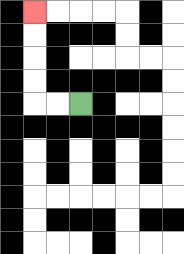{'start': '[3, 4]', 'end': '[1, 0]', 'path_directions': 'L,L,U,U,U,U', 'path_coordinates': '[[3, 4], [2, 4], [1, 4], [1, 3], [1, 2], [1, 1], [1, 0]]'}